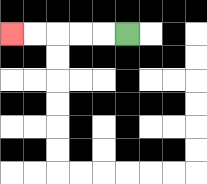{'start': '[5, 1]', 'end': '[0, 1]', 'path_directions': 'L,L,L,L,L', 'path_coordinates': '[[5, 1], [4, 1], [3, 1], [2, 1], [1, 1], [0, 1]]'}